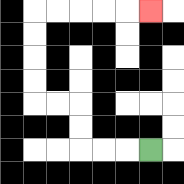{'start': '[6, 6]', 'end': '[6, 0]', 'path_directions': 'L,L,L,U,U,L,L,U,U,U,U,R,R,R,R,R', 'path_coordinates': '[[6, 6], [5, 6], [4, 6], [3, 6], [3, 5], [3, 4], [2, 4], [1, 4], [1, 3], [1, 2], [1, 1], [1, 0], [2, 0], [3, 0], [4, 0], [5, 0], [6, 0]]'}